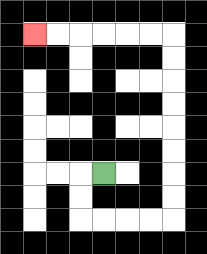{'start': '[4, 7]', 'end': '[1, 1]', 'path_directions': 'L,D,D,R,R,R,R,U,U,U,U,U,U,U,U,L,L,L,L,L,L', 'path_coordinates': '[[4, 7], [3, 7], [3, 8], [3, 9], [4, 9], [5, 9], [6, 9], [7, 9], [7, 8], [7, 7], [7, 6], [7, 5], [7, 4], [7, 3], [7, 2], [7, 1], [6, 1], [5, 1], [4, 1], [3, 1], [2, 1], [1, 1]]'}